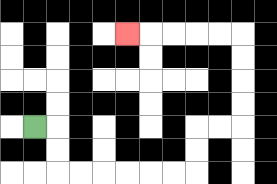{'start': '[1, 5]', 'end': '[5, 1]', 'path_directions': 'R,D,D,R,R,R,R,R,R,U,U,R,R,U,U,U,U,L,L,L,L,L', 'path_coordinates': '[[1, 5], [2, 5], [2, 6], [2, 7], [3, 7], [4, 7], [5, 7], [6, 7], [7, 7], [8, 7], [8, 6], [8, 5], [9, 5], [10, 5], [10, 4], [10, 3], [10, 2], [10, 1], [9, 1], [8, 1], [7, 1], [6, 1], [5, 1]]'}